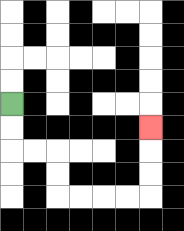{'start': '[0, 4]', 'end': '[6, 5]', 'path_directions': 'D,D,R,R,D,D,R,R,R,R,U,U,U', 'path_coordinates': '[[0, 4], [0, 5], [0, 6], [1, 6], [2, 6], [2, 7], [2, 8], [3, 8], [4, 8], [5, 8], [6, 8], [6, 7], [6, 6], [6, 5]]'}